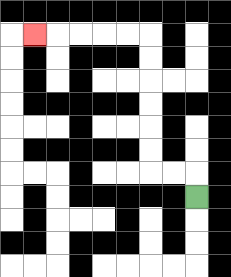{'start': '[8, 8]', 'end': '[1, 1]', 'path_directions': 'U,L,L,U,U,U,U,U,U,L,L,L,L,L', 'path_coordinates': '[[8, 8], [8, 7], [7, 7], [6, 7], [6, 6], [6, 5], [6, 4], [6, 3], [6, 2], [6, 1], [5, 1], [4, 1], [3, 1], [2, 1], [1, 1]]'}